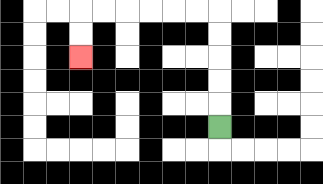{'start': '[9, 5]', 'end': '[3, 2]', 'path_directions': 'U,U,U,U,U,L,L,L,L,L,L,D,D', 'path_coordinates': '[[9, 5], [9, 4], [9, 3], [9, 2], [9, 1], [9, 0], [8, 0], [7, 0], [6, 0], [5, 0], [4, 0], [3, 0], [3, 1], [3, 2]]'}